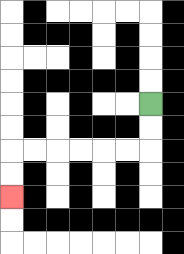{'start': '[6, 4]', 'end': '[0, 8]', 'path_directions': 'D,D,L,L,L,L,L,L,D,D', 'path_coordinates': '[[6, 4], [6, 5], [6, 6], [5, 6], [4, 6], [3, 6], [2, 6], [1, 6], [0, 6], [0, 7], [0, 8]]'}